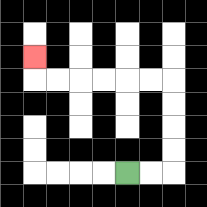{'start': '[5, 7]', 'end': '[1, 2]', 'path_directions': 'R,R,U,U,U,U,L,L,L,L,L,L,U', 'path_coordinates': '[[5, 7], [6, 7], [7, 7], [7, 6], [7, 5], [7, 4], [7, 3], [6, 3], [5, 3], [4, 3], [3, 3], [2, 3], [1, 3], [1, 2]]'}